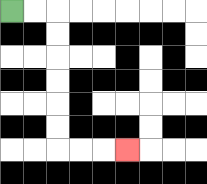{'start': '[0, 0]', 'end': '[5, 6]', 'path_directions': 'R,R,D,D,D,D,D,D,R,R,R', 'path_coordinates': '[[0, 0], [1, 0], [2, 0], [2, 1], [2, 2], [2, 3], [2, 4], [2, 5], [2, 6], [3, 6], [4, 6], [5, 6]]'}